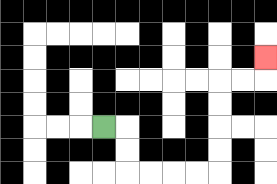{'start': '[4, 5]', 'end': '[11, 2]', 'path_directions': 'R,D,D,R,R,R,R,U,U,U,U,R,R,U', 'path_coordinates': '[[4, 5], [5, 5], [5, 6], [5, 7], [6, 7], [7, 7], [8, 7], [9, 7], [9, 6], [9, 5], [9, 4], [9, 3], [10, 3], [11, 3], [11, 2]]'}